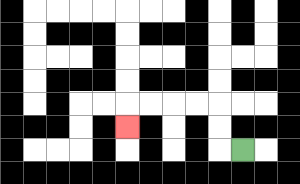{'start': '[10, 6]', 'end': '[5, 5]', 'path_directions': 'L,U,U,L,L,L,L,D', 'path_coordinates': '[[10, 6], [9, 6], [9, 5], [9, 4], [8, 4], [7, 4], [6, 4], [5, 4], [5, 5]]'}